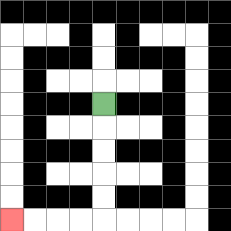{'start': '[4, 4]', 'end': '[0, 9]', 'path_directions': 'D,D,D,D,D,L,L,L,L', 'path_coordinates': '[[4, 4], [4, 5], [4, 6], [4, 7], [4, 8], [4, 9], [3, 9], [2, 9], [1, 9], [0, 9]]'}